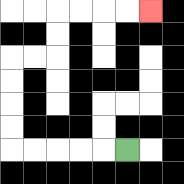{'start': '[5, 6]', 'end': '[6, 0]', 'path_directions': 'L,L,L,L,L,U,U,U,U,R,R,U,U,R,R,R,R', 'path_coordinates': '[[5, 6], [4, 6], [3, 6], [2, 6], [1, 6], [0, 6], [0, 5], [0, 4], [0, 3], [0, 2], [1, 2], [2, 2], [2, 1], [2, 0], [3, 0], [4, 0], [5, 0], [6, 0]]'}